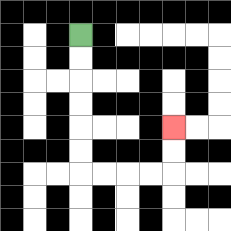{'start': '[3, 1]', 'end': '[7, 5]', 'path_directions': 'D,D,D,D,D,D,R,R,R,R,U,U', 'path_coordinates': '[[3, 1], [3, 2], [3, 3], [3, 4], [3, 5], [3, 6], [3, 7], [4, 7], [5, 7], [6, 7], [7, 7], [7, 6], [7, 5]]'}